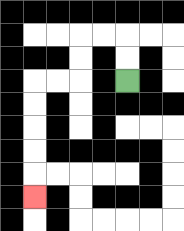{'start': '[5, 3]', 'end': '[1, 8]', 'path_directions': 'U,U,L,L,D,D,L,L,D,D,D,D,D', 'path_coordinates': '[[5, 3], [5, 2], [5, 1], [4, 1], [3, 1], [3, 2], [3, 3], [2, 3], [1, 3], [1, 4], [1, 5], [1, 6], [1, 7], [1, 8]]'}